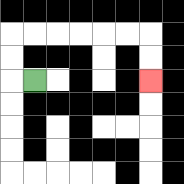{'start': '[1, 3]', 'end': '[6, 3]', 'path_directions': 'L,U,U,R,R,R,R,R,R,D,D', 'path_coordinates': '[[1, 3], [0, 3], [0, 2], [0, 1], [1, 1], [2, 1], [3, 1], [4, 1], [5, 1], [6, 1], [6, 2], [6, 3]]'}